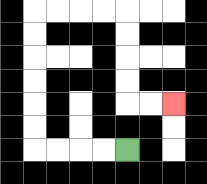{'start': '[5, 6]', 'end': '[7, 4]', 'path_directions': 'L,L,L,L,U,U,U,U,U,U,R,R,R,R,D,D,D,D,R,R', 'path_coordinates': '[[5, 6], [4, 6], [3, 6], [2, 6], [1, 6], [1, 5], [1, 4], [1, 3], [1, 2], [1, 1], [1, 0], [2, 0], [3, 0], [4, 0], [5, 0], [5, 1], [5, 2], [5, 3], [5, 4], [6, 4], [7, 4]]'}